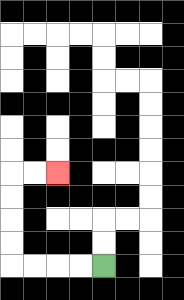{'start': '[4, 11]', 'end': '[2, 7]', 'path_directions': 'L,L,L,L,U,U,U,U,R,R', 'path_coordinates': '[[4, 11], [3, 11], [2, 11], [1, 11], [0, 11], [0, 10], [0, 9], [0, 8], [0, 7], [1, 7], [2, 7]]'}